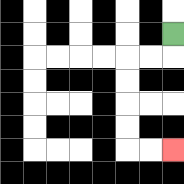{'start': '[7, 1]', 'end': '[7, 6]', 'path_directions': 'D,L,L,D,D,D,D,R,R', 'path_coordinates': '[[7, 1], [7, 2], [6, 2], [5, 2], [5, 3], [5, 4], [5, 5], [5, 6], [6, 6], [7, 6]]'}